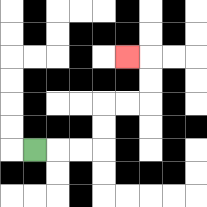{'start': '[1, 6]', 'end': '[5, 2]', 'path_directions': 'R,R,R,U,U,R,R,U,U,L', 'path_coordinates': '[[1, 6], [2, 6], [3, 6], [4, 6], [4, 5], [4, 4], [5, 4], [6, 4], [6, 3], [6, 2], [5, 2]]'}